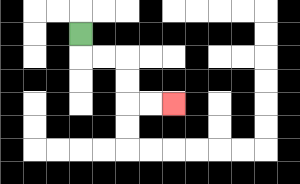{'start': '[3, 1]', 'end': '[7, 4]', 'path_directions': 'D,R,R,D,D,R,R', 'path_coordinates': '[[3, 1], [3, 2], [4, 2], [5, 2], [5, 3], [5, 4], [6, 4], [7, 4]]'}